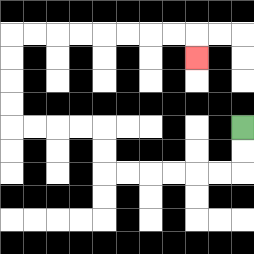{'start': '[10, 5]', 'end': '[8, 2]', 'path_directions': 'D,D,L,L,L,L,L,L,U,U,L,L,L,L,U,U,U,U,R,R,R,R,R,R,R,R,D', 'path_coordinates': '[[10, 5], [10, 6], [10, 7], [9, 7], [8, 7], [7, 7], [6, 7], [5, 7], [4, 7], [4, 6], [4, 5], [3, 5], [2, 5], [1, 5], [0, 5], [0, 4], [0, 3], [0, 2], [0, 1], [1, 1], [2, 1], [3, 1], [4, 1], [5, 1], [6, 1], [7, 1], [8, 1], [8, 2]]'}